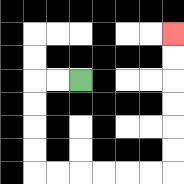{'start': '[3, 3]', 'end': '[7, 1]', 'path_directions': 'L,L,D,D,D,D,R,R,R,R,R,R,U,U,U,U,U,U', 'path_coordinates': '[[3, 3], [2, 3], [1, 3], [1, 4], [1, 5], [1, 6], [1, 7], [2, 7], [3, 7], [4, 7], [5, 7], [6, 7], [7, 7], [7, 6], [7, 5], [7, 4], [7, 3], [7, 2], [7, 1]]'}